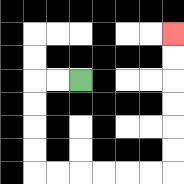{'start': '[3, 3]', 'end': '[7, 1]', 'path_directions': 'L,L,D,D,D,D,R,R,R,R,R,R,U,U,U,U,U,U', 'path_coordinates': '[[3, 3], [2, 3], [1, 3], [1, 4], [1, 5], [1, 6], [1, 7], [2, 7], [3, 7], [4, 7], [5, 7], [6, 7], [7, 7], [7, 6], [7, 5], [7, 4], [7, 3], [7, 2], [7, 1]]'}